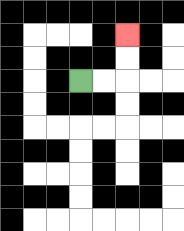{'start': '[3, 3]', 'end': '[5, 1]', 'path_directions': 'R,R,U,U', 'path_coordinates': '[[3, 3], [4, 3], [5, 3], [5, 2], [5, 1]]'}